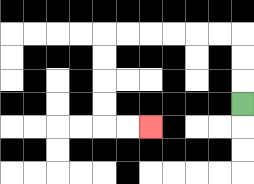{'start': '[10, 4]', 'end': '[6, 5]', 'path_directions': 'U,U,U,L,L,L,L,L,L,D,D,D,D,R,R', 'path_coordinates': '[[10, 4], [10, 3], [10, 2], [10, 1], [9, 1], [8, 1], [7, 1], [6, 1], [5, 1], [4, 1], [4, 2], [4, 3], [4, 4], [4, 5], [5, 5], [6, 5]]'}